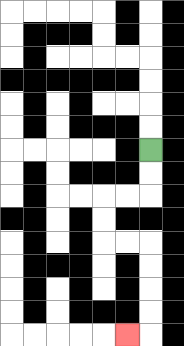{'start': '[6, 6]', 'end': '[5, 14]', 'path_directions': 'D,D,L,L,D,D,R,R,D,D,D,D,L', 'path_coordinates': '[[6, 6], [6, 7], [6, 8], [5, 8], [4, 8], [4, 9], [4, 10], [5, 10], [6, 10], [6, 11], [6, 12], [6, 13], [6, 14], [5, 14]]'}